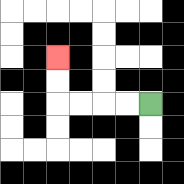{'start': '[6, 4]', 'end': '[2, 2]', 'path_directions': 'L,L,L,L,U,U', 'path_coordinates': '[[6, 4], [5, 4], [4, 4], [3, 4], [2, 4], [2, 3], [2, 2]]'}